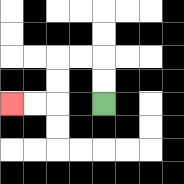{'start': '[4, 4]', 'end': '[0, 4]', 'path_directions': 'U,U,L,L,D,D,L,L', 'path_coordinates': '[[4, 4], [4, 3], [4, 2], [3, 2], [2, 2], [2, 3], [2, 4], [1, 4], [0, 4]]'}